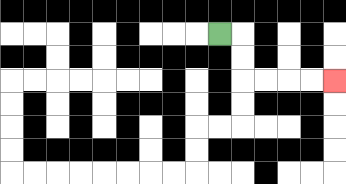{'start': '[9, 1]', 'end': '[14, 3]', 'path_directions': 'R,D,D,R,R,R,R', 'path_coordinates': '[[9, 1], [10, 1], [10, 2], [10, 3], [11, 3], [12, 3], [13, 3], [14, 3]]'}